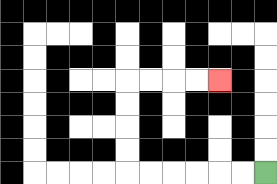{'start': '[11, 7]', 'end': '[9, 3]', 'path_directions': 'L,L,L,L,L,L,U,U,U,U,R,R,R,R', 'path_coordinates': '[[11, 7], [10, 7], [9, 7], [8, 7], [7, 7], [6, 7], [5, 7], [5, 6], [5, 5], [5, 4], [5, 3], [6, 3], [7, 3], [8, 3], [9, 3]]'}